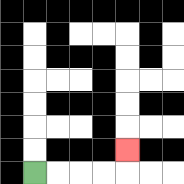{'start': '[1, 7]', 'end': '[5, 6]', 'path_directions': 'R,R,R,R,U', 'path_coordinates': '[[1, 7], [2, 7], [3, 7], [4, 7], [5, 7], [5, 6]]'}